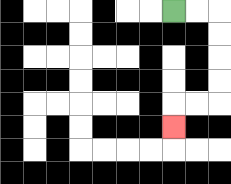{'start': '[7, 0]', 'end': '[7, 5]', 'path_directions': 'R,R,D,D,D,D,L,L,D', 'path_coordinates': '[[7, 0], [8, 0], [9, 0], [9, 1], [9, 2], [9, 3], [9, 4], [8, 4], [7, 4], [7, 5]]'}